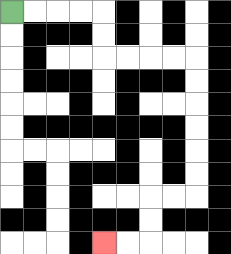{'start': '[0, 0]', 'end': '[4, 10]', 'path_directions': 'R,R,R,R,D,D,R,R,R,R,D,D,D,D,D,D,L,L,D,D,L,L', 'path_coordinates': '[[0, 0], [1, 0], [2, 0], [3, 0], [4, 0], [4, 1], [4, 2], [5, 2], [6, 2], [7, 2], [8, 2], [8, 3], [8, 4], [8, 5], [8, 6], [8, 7], [8, 8], [7, 8], [6, 8], [6, 9], [6, 10], [5, 10], [4, 10]]'}